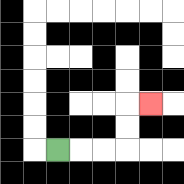{'start': '[2, 6]', 'end': '[6, 4]', 'path_directions': 'R,R,R,U,U,R', 'path_coordinates': '[[2, 6], [3, 6], [4, 6], [5, 6], [5, 5], [5, 4], [6, 4]]'}